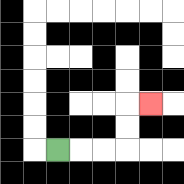{'start': '[2, 6]', 'end': '[6, 4]', 'path_directions': 'R,R,R,U,U,R', 'path_coordinates': '[[2, 6], [3, 6], [4, 6], [5, 6], [5, 5], [5, 4], [6, 4]]'}